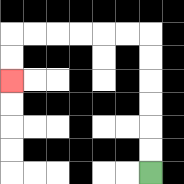{'start': '[6, 7]', 'end': '[0, 3]', 'path_directions': 'U,U,U,U,U,U,L,L,L,L,L,L,D,D', 'path_coordinates': '[[6, 7], [6, 6], [6, 5], [6, 4], [6, 3], [6, 2], [6, 1], [5, 1], [4, 1], [3, 1], [2, 1], [1, 1], [0, 1], [0, 2], [0, 3]]'}